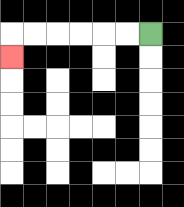{'start': '[6, 1]', 'end': '[0, 2]', 'path_directions': 'L,L,L,L,L,L,D', 'path_coordinates': '[[6, 1], [5, 1], [4, 1], [3, 1], [2, 1], [1, 1], [0, 1], [0, 2]]'}